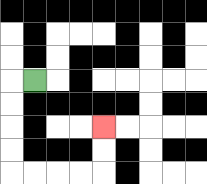{'start': '[1, 3]', 'end': '[4, 5]', 'path_directions': 'L,D,D,D,D,R,R,R,R,U,U', 'path_coordinates': '[[1, 3], [0, 3], [0, 4], [0, 5], [0, 6], [0, 7], [1, 7], [2, 7], [3, 7], [4, 7], [4, 6], [4, 5]]'}